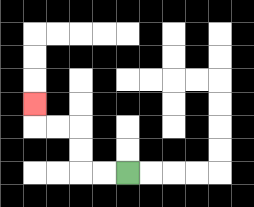{'start': '[5, 7]', 'end': '[1, 4]', 'path_directions': 'L,L,U,U,L,L,U', 'path_coordinates': '[[5, 7], [4, 7], [3, 7], [3, 6], [3, 5], [2, 5], [1, 5], [1, 4]]'}